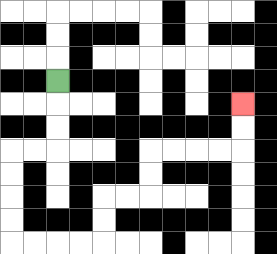{'start': '[2, 3]', 'end': '[10, 4]', 'path_directions': 'D,D,D,L,L,D,D,D,D,R,R,R,R,U,U,R,R,U,U,R,R,R,R,U,U', 'path_coordinates': '[[2, 3], [2, 4], [2, 5], [2, 6], [1, 6], [0, 6], [0, 7], [0, 8], [0, 9], [0, 10], [1, 10], [2, 10], [3, 10], [4, 10], [4, 9], [4, 8], [5, 8], [6, 8], [6, 7], [6, 6], [7, 6], [8, 6], [9, 6], [10, 6], [10, 5], [10, 4]]'}